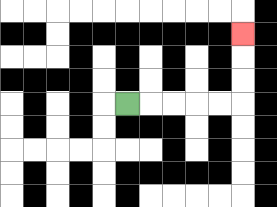{'start': '[5, 4]', 'end': '[10, 1]', 'path_directions': 'R,R,R,R,R,U,U,U', 'path_coordinates': '[[5, 4], [6, 4], [7, 4], [8, 4], [9, 4], [10, 4], [10, 3], [10, 2], [10, 1]]'}